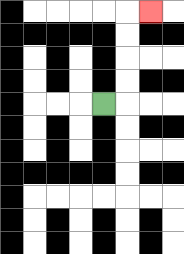{'start': '[4, 4]', 'end': '[6, 0]', 'path_directions': 'R,U,U,U,U,R', 'path_coordinates': '[[4, 4], [5, 4], [5, 3], [5, 2], [5, 1], [5, 0], [6, 0]]'}